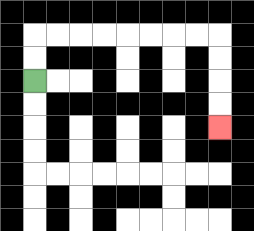{'start': '[1, 3]', 'end': '[9, 5]', 'path_directions': 'U,U,R,R,R,R,R,R,R,R,D,D,D,D', 'path_coordinates': '[[1, 3], [1, 2], [1, 1], [2, 1], [3, 1], [4, 1], [5, 1], [6, 1], [7, 1], [8, 1], [9, 1], [9, 2], [9, 3], [9, 4], [9, 5]]'}